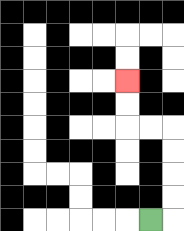{'start': '[6, 9]', 'end': '[5, 3]', 'path_directions': 'R,U,U,U,U,L,L,U,U', 'path_coordinates': '[[6, 9], [7, 9], [7, 8], [7, 7], [7, 6], [7, 5], [6, 5], [5, 5], [5, 4], [5, 3]]'}